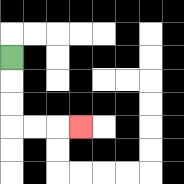{'start': '[0, 2]', 'end': '[3, 5]', 'path_directions': 'D,D,D,R,R,R', 'path_coordinates': '[[0, 2], [0, 3], [0, 4], [0, 5], [1, 5], [2, 5], [3, 5]]'}